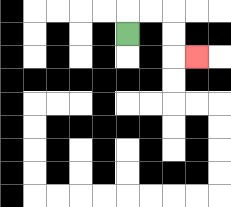{'start': '[5, 1]', 'end': '[8, 2]', 'path_directions': 'U,R,R,D,D,R', 'path_coordinates': '[[5, 1], [5, 0], [6, 0], [7, 0], [7, 1], [7, 2], [8, 2]]'}